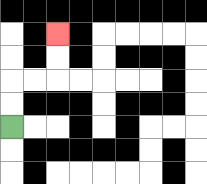{'start': '[0, 5]', 'end': '[2, 1]', 'path_directions': 'U,U,R,R,U,U', 'path_coordinates': '[[0, 5], [0, 4], [0, 3], [1, 3], [2, 3], [2, 2], [2, 1]]'}